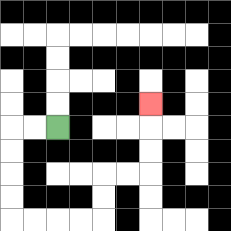{'start': '[2, 5]', 'end': '[6, 4]', 'path_directions': 'L,L,D,D,D,D,R,R,R,R,U,U,R,R,U,U,U', 'path_coordinates': '[[2, 5], [1, 5], [0, 5], [0, 6], [0, 7], [0, 8], [0, 9], [1, 9], [2, 9], [3, 9], [4, 9], [4, 8], [4, 7], [5, 7], [6, 7], [6, 6], [6, 5], [6, 4]]'}